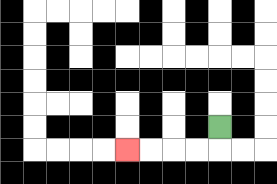{'start': '[9, 5]', 'end': '[5, 6]', 'path_directions': 'D,L,L,L,L', 'path_coordinates': '[[9, 5], [9, 6], [8, 6], [7, 6], [6, 6], [5, 6]]'}